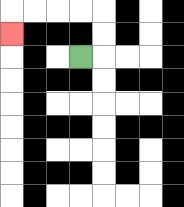{'start': '[3, 2]', 'end': '[0, 1]', 'path_directions': 'R,U,U,L,L,L,L,D', 'path_coordinates': '[[3, 2], [4, 2], [4, 1], [4, 0], [3, 0], [2, 0], [1, 0], [0, 0], [0, 1]]'}